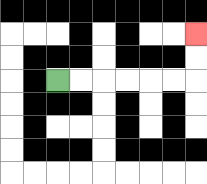{'start': '[2, 3]', 'end': '[8, 1]', 'path_directions': 'R,R,R,R,R,R,U,U', 'path_coordinates': '[[2, 3], [3, 3], [4, 3], [5, 3], [6, 3], [7, 3], [8, 3], [8, 2], [8, 1]]'}